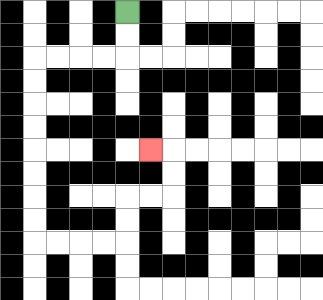{'start': '[5, 0]', 'end': '[6, 6]', 'path_directions': 'D,D,L,L,L,L,D,D,D,D,D,D,D,D,R,R,R,R,U,U,R,R,U,U,L', 'path_coordinates': '[[5, 0], [5, 1], [5, 2], [4, 2], [3, 2], [2, 2], [1, 2], [1, 3], [1, 4], [1, 5], [1, 6], [1, 7], [1, 8], [1, 9], [1, 10], [2, 10], [3, 10], [4, 10], [5, 10], [5, 9], [5, 8], [6, 8], [7, 8], [7, 7], [7, 6], [6, 6]]'}